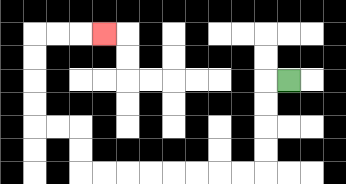{'start': '[12, 3]', 'end': '[4, 1]', 'path_directions': 'L,D,D,D,D,L,L,L,L,L,L,L,L,U,U,L,L,U,U,U,U,R,R,R', 'path_coordinates': '[[12, 3], [11, 3], [11, 4], [11, 5], [11, 6], [11, 7], [10, 7], [9, 7], [8, 7], [7, 7], [6, 7], [5, 7], [4, 7], [3, 7], [3, 6], [3, 5], [2, 5], [1, 5], [1, 4], [1, 3], [1, 2], [1, 1], [2, 1], [3, 1], [4, 1]]'}